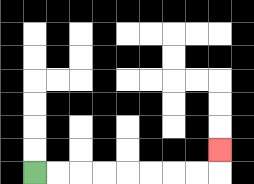{'start': '[1, 7]', 'end': '[9, 6]', 'path_directions': 'R,R,R,R,R,R,R,R,U', 'path_coordinates': '[[1, 7], [2, 7], [3, 7], [4, 7], [5, 7], [6, 7], [7, 7], [8, 7], [9, 7], [9, 6]]'}